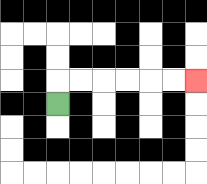{'start': '[2, 4]', 'end': '[8, 3]', 'path_directions': 'U,R,R,R,R,R,R', 'path_coordinates': '[[2, 4], [2, 3], [3, 3], [4, 3], [5, 3], [6, 3], [7, 3], [8, 3]]'}